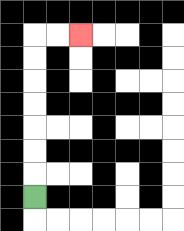{'start': '[1, 8]', 'end': '[3, 1]', 'path_directions': 'U,U,U,U,U,U,U,R,R', 'path_coordinates': '[[1, 8], [1, 7], [1, 6], [1, 5], [1, 4], [1, 3], [1, 2], [1, 1], [2, 1], [3, 1]]'}